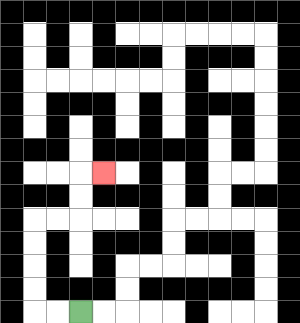{'start': '[3, 13]', 'end': '[4, 7]', 'path_directions': 'L,L,U,U,U,U,R,R,U,U,R', 'path_coordinates': '[[3, 13], [2, 13], [1, 13], [1, 12], [1, 11], [1, 10], [1, 9], [2, 9], [3, 9], [3, 8], [3, 7], [4, 7]]'}